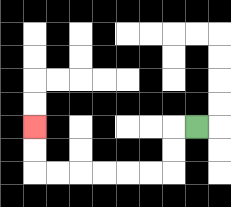{'start': '[8, 5]', 'end': '[1, 5]', 'path_directions': 'L,D,D,L,L,L,L,L,L,U,U', 'path_coordinates': '[[8, 5], [7, 5], [7, 6], [7, 7], [6, 7], [5, 7], [4, 7], [3, 7], [2, 7], [1, 7], [1, 6], [1, 5]]'}